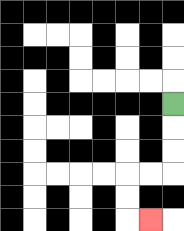{'start': '[7, 4]', 'end': '[6, 9]', 'path_directions': 'D,D,D,L,L,D,D,R', 'path_coordinates': '[[7, 4], [7, 5], [7, 6], [7, 7], [6, 7], [5, 7], [5, 8], [5, 9], [6, 9]]'}